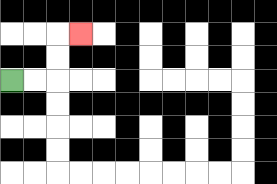{'start': '[0, 3]', 'end': '[3, 1]', 'path_directions': 'R,R,U,U,R', 'path_coordinates': '[[0, 3], [1, 3], [2, 3], [2, 2], [2, 1], [3, 1]]'}